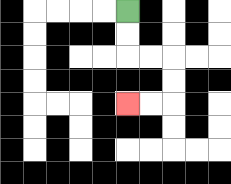{'start': '[5, 0]', 'end': '[5, 4]', 'path_directions': 'D,D,R,R,D,D,L,L', 'path_coordinates': '[[5, 0], [5, 1], [5, 2], [6, 2], [7, 2], [7, 3], [7, 4], [6, 4], [5, 4]]'}